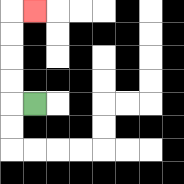{'start': '[1, 4]', 'end': '[1, 0]', 'path_directions': 'L,U,U,U,U,R', 'path_coordinates': '[[1, 4], [0, 4], [0, 3], [0, 2], [0, 1], [0, 0], [1, 0]]'}